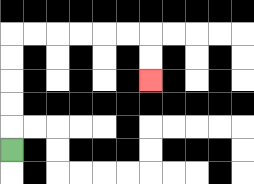{'start': '[0, 6]', 'end': '[6, 3]', 'path_directions': 'U,U,U,U,U,R,R,R,R,R,R,D,D', 'path_coordinates': '[[0, 6], [0, 5], [0, 4], [0, 3], [0, 2], [0, 1], [1, 1], [2, 1], [3, 1], [4, 1], [5, 1], [6, 1], [6, 2], [6, 3]]'}